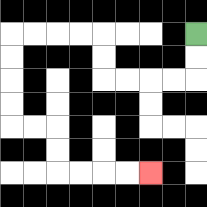{'start': '[8, 1]', 'end': '[6, 7]', 'path_directions': 'D,D,L,L,L,L,U,U,L,L,L,L,D,D,D,D,R,R,D,D,R,R,R,R', 'path_coordinates': '[[8, 1], [8, 2], [8, 3], [7, 3], [6, 3], [5, 3], [4, 3], [4, 2], [4, 1], [3, 1], [2, 1], [1, 1], [0, 1], [0, 2], [0, 3], [0, 4], [0, 5], [1, 5], [2, 5], [2, 6], [2, 7], [3, 7], [4, 7], [5, 7], [6, 7]]'}